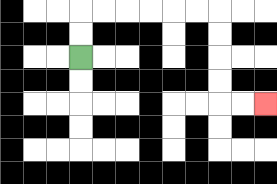{'start': '[3, 2]', 'end': '[11, 4]', 'path_directions': 'U,U,R,R,R,R,R,R,D,D,D,D,R,R', 'path_coordinates': '[[3, 2], [3, 1], [3, 0], [4, 0], [5, 0], [6, 0], [7, 0], [8, 0], [9, 0], [9, 1], [9, 2], [9, 3], [9, 4], [10, 4], [11, 4]]'}